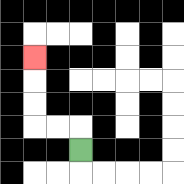{'start': '[3, 6]', 'end': '[1, 2]', 'path_directions': 'U,L,L,U,U,U', 'path_coordinates': '[[3, 6], [3, 5], [2, 5], [1, 5], [1, 4], [1, 3], [1, 2]]'}